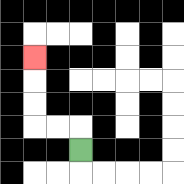{'start': '[3, 6]', 'end': '[1, 2]', 'path_directions': 'U,L,L,U,U,U', 'path_coordinates': '[[3, 6], [3, 5], [2, 5], [1, 5], [1, 4], [1, 3], [1, 2]]'}